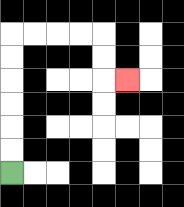{'start': '[0, 7]', 'end': '[5, 3]', 'path_directions': 'U,U,U,U,U,U,R,R,R,R,D,D,R', 'path_coordinates': '[[0, 7], [0, 6], [0, 5], [0, 4], [0, 3], [0, 2], [0, 1], [1, 1], [2, 1], [3, 1], [4, 1], [4, 2], [4, 3], [5, 3]]'}